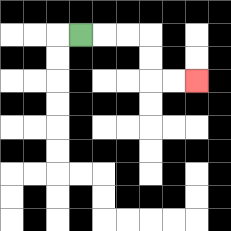{'start': '[3, 1]', 'end': '[8, 3]', 'path_directions': 'R,R,R,D,D,R,R', 'path_coordinates': '[[3, 1], [4, 1], [5, 1], [6, 1], [6, 2], [6, 3], [7, 3], [8, 3]]'}